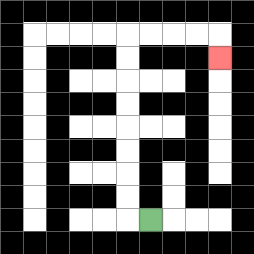{'start': '[6, 9]', 'end': '[9, 2]', 'path_directions': 'L,U,U,U,U,U,U,U,U,R,R,R,R,D', 'path_coordinates': '[[6, 9], [5, 9], [5, 8], [5, 7], [5, 6], [5, 5], [5, 4], [5, 3], [5, 2], [5, 1], [6, 1], [7, 1], [8, 1], [9, 1], [9, 2]]'}